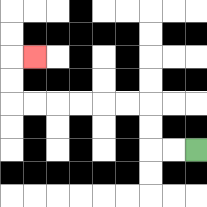{'start': '[8, 6]', 'end': '[1, 2]', 'path_directions': 'L,L,U,U,L,L,L,L,L,L,U,U,R', 'path_coordinates': '[[8, 6], [7, 6], [6, 6], [6, 5], [6, 4], [5, 4], [4, 4], [3, 4], [2, 4], [1, 4], [0, 4], [0, 3], [0, 2], [1, 2]]'}